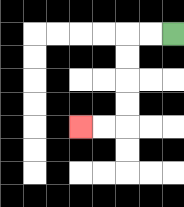{'start': '[7, 1]', 'end': '[3, 5]', 'path_directions': 'L,L,D,D,D,D,L,L', 'path_coordinates': '[[7, 1], [6, 1], [5, 1], [5, 2], [5, 3], [5, 4], [5, 5], [4, 5], [3, 5]]'}